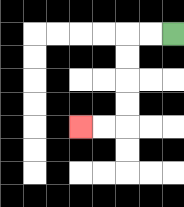{'start': '[7, 1]', 'end': '[3, 5]', 'path_directions': 'L,L,D,D,D,D,L,L', 'path_coordinates': '[[7, 1], [6, 1], [5, 1], [5, 2], [5, 3], [5, 4], [5, 5], [4, 5], [3, 5]]'}